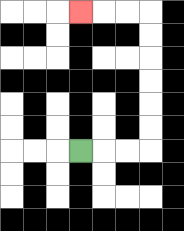{'start': '[3, 6]', 'end': '[3, 0]', 'path_directions': 'R,R,R,U,U,U,U,U,U,L,L,L', 'path_coordinates': '[[3, 6], [4, 6], [5, 6], [6, 6], [6, 5], [6, 4], [6, 3], [6, 2], [6, 1], [6, 0], [5, 0], [4, 0], [3, 0]]'}